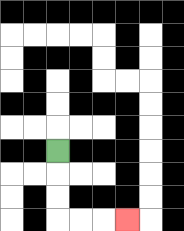{'start': '[2, 6]', 'end': '[5, 9]', 'path_directions': 'D,D,D,R,R,R', 'path_coordinates': '[[2, 6], [2, 7], [2, 8], [2, 9], [3, 9], [4, 9], [5, 9]]'}